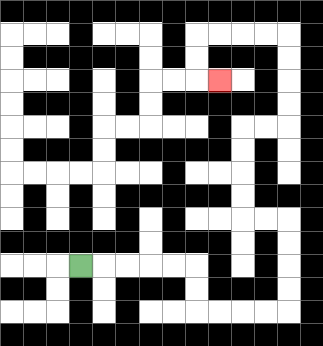{'start': '[3, 11]', 'end': '[9, 3]', 'path_directions': 'R,R,R,R,R,D,D,R,R,R,R,U,U,U,U,L,L,U,U,U,U,R,R,U,U,U,U,L,L,L,L,D,D,R', 'path_coordinates': '[[3, 11], [4, 11], [5, 11], [6, 11], [7, 11], [8, 11], [8, 12], [8, 13], [9, 13], [10, 13], [11, 13], [12, 13], [12, 12], [12, 11], [12, 10], [12, 9], [11, 9], [10, 9], [10, 8], [10, 7], [10, 6], [10, 5], [11, 5], [12, 5], [12, 4], [12, 3], [12, 2], [12, 1], [11, 1], [10, 1], [9, 1], [8, 1], [8, 2], [8, 3], [9, 3]]'}